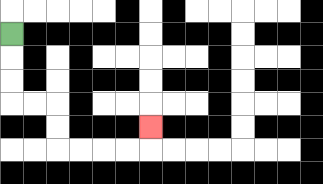{'start': '[0, 1]', 'end': '[6, 5]', 'path_directions': 'D,D,D,R,R,D,D,R,R,R,R,U', 'path_coordinates': '[[0, 1], [0, 2], [0, 3], [0, 4], [1, 4], [2, 4], [2, 5], [2, 6], [3, 6], [4, 6], [5, 6], [6, 6], [6, 5]]'}